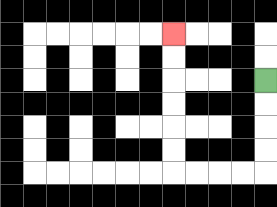{'start': '[11, 3]', 'end': '[7, 1]', 'path_directions': 'D,D,D,D,L,L,L,L,U,U,U,U,U,U', 'path_coordinates': '[[11, 3], [11, 4], [11, 5], [11, 6], [11, 7], [10, 7], [9, 7], [8, 7], [7, 7], [7, 6], [7, 5], [7, 4], [7, 3], [7, 2], [7, 1]]'}